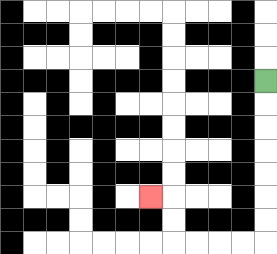{'start': '[11, 3]', 'end': '[6, 8]', 'path_directions': 'D,D,D,D,D,D,D,L,L,L,L,U,U,L', 'path_coordinates': '[[11, 3], [11, 4], [11, 5], [11, 6], [11, 7], [11, 8], [11, 9], [11, 10], [10, 10], [9, 10], [8, 10], [7, 10], [7, 9], [7, 8], [6, 8]]'}